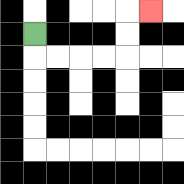{'start': '[1, 1]', 'end': '[6, 0]', 'path_directions': 'D,R,R,R,R,U,U,R', 'path_coordinates': '[[1, 1], [1, 2], [2, 2], [3, 2], [4, 2], [5, 2], [5, 1], [5, 0], [6, 0]]'}